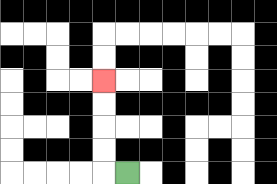{'start': '[5, 7]', 'end': '[4, 3]', 'path_directions': 'L,U,U,U,U', 'path_coordinates': '[[5, 7], [4, 7], [4, 6], [4, 5], [4, 4], [4, 3]]'}